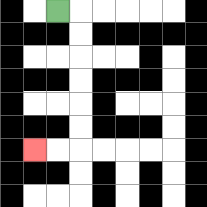{'start': '[2, 0]', 'end': '[1, 6]', 'path_directions': 'R,D,D,D,D,D,D,L,L', 'path_coordinates': '[[2, 0], [3, 0], [3, 1], [3, 2], [3, 3], [3, 4], [3, 5], [3, 6], [2, 6], [1, 6]]'}